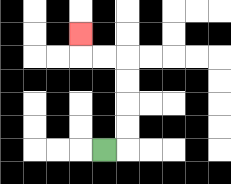{'start': '[4, 6]', 'end': '[3, 1]', 'path_directions': 'R,U,U,U,U,L,L,U', 'path_coordinates': '[[4, 6], [5, 6], [5, 5], [5, 4], [5, 3], [5, 2], [4, 2], [3, 2], [3, 1]]'}